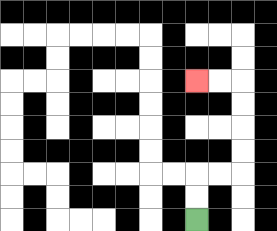{'start': '[8, 9]', 'end': '[8, 3]', 'path_directions': 'U,U,R,R,U,U,U,U,L,L', 'path_coordinates': '[[8, 9], [8, 8], [8, 7], [9, 7], [10, 7], [10, 6], [10, 5], [10, 4], [10, 3], [9, 3], [8, 3]]'}